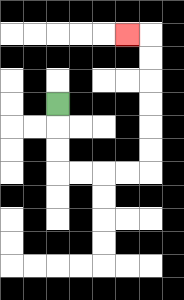{'start': '[2, 4]', 'end': '[5, 1]', 'path_directions': 'D,D,D,R,R,R,R,U,U,U,U,U,U,L', 'path_coordinates': '[[2, 4], [2, 5], [2, 6], [2, 7], [3, 7], [4, 7], [5, 7], [6, 7], [6, 6], [6, 5], [6, 4], [6, 3], [6, 2], [6, 1], [5, 1]]'}